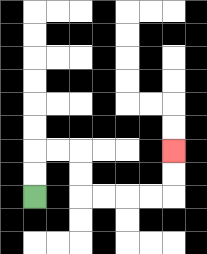{'start': '[1, 8]', 'end': '[7, 6]', 'path_directions': 'U,U,R,R,D,D,R,R,R,R,U,U', 'path_coordinates': '[[1, 8], [1, 7], [1, 6], [2, 6], [3, 6], [3, 7], [3, 8], [4, 8], [5, 8], [6, 8], [7, 8], [7, 7], [7, 6]]'}